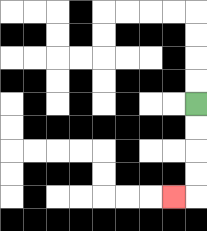{'start': '[8, 4]', 'end': '[7, 8]', 'path_directions': 'D,D,D,D,L', 'path_coordinates': '[[8, 4], [8, 5], [8, 6], [8, 7], [8, 8], [7, 8]]'}